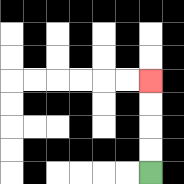{'start': '[6, 7]', 'end': '[6, 3]', 'path_directions': 'U,U,U,U', 'path_coordinates': '[[6, 7], [6, 6], [6, 5], [6, 4], [6, 3]]'}